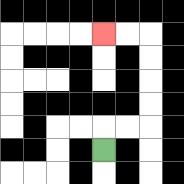{'start': '[4, 6]', 'end': '[4, 1]', 'path_directions': 'U,R,R,U,U,U,U,L,L', 'path_coordinates': '[[4, 6], [4, 5], [5, 5], [6, 5], [6, 4], [6, 3], [6, 2], [6, 1], [5, 1], [4, 1]]'}